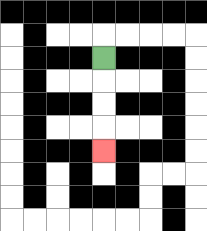{'start': '[4, 2]', 'end': '[4, 6]', 'path_directions': 'D,D,D,D', 'path_coordinates': '[[4, 2], [4, 3], [4, 4], [4, 5], [4, 6]]'}